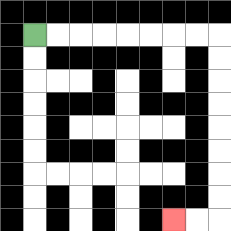{'start': '[1, 1]', 'end': '[7, 9]', 'path_directions': 'R,R,R,R,R,R,R,R,D,D,D,D,D,D,D,D,L,L', 'path_coordinates': '[[1, 1], [2, 1], [3, 1], [4, 1], [5, 1], [6, 1], [7, 1], [8, 1], [9, 1], [9, 2], [9, 3], [9, 4], [9, 5], [9, 6], [9, 7], [9, 8], [9, 9], [8, 9], [7, 9]]'}